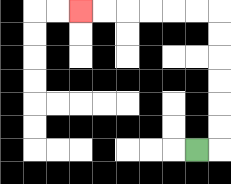{'start': '[8, 6]', 'end': '[3, 0]', 'path_directions': 'R,U,U,U,U,U,U,L,L,L,L,L,L', 'path_coordinates': '[[8, 6], [9, 6], [9, 5], [9, 4], [9, 3], [9, 2], [9, 1], [9, 0], [8, 0], [7, 0], [6, 0], [5, 0], [4, 0], [3, 0]]'}